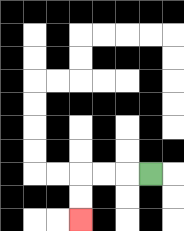{'start': '[6, 7]', 'end': '[3, 9]', 'path_directions': 'L,L,L,D,D', 'path_coordinates': '[[6, 7], [5, 7], [4, 7], [3, 7], [3, 8], [3, 9]]'}